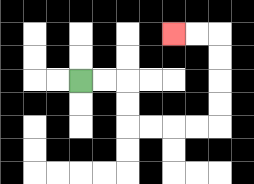{'start': '[3, 3]', 'end': '[7, 1]', 'path_directions': 'R,R,D,D,R,R,R,R,U,U,U,U,L,L', 'path_coordinates': '[[3, 3], [4, 3], [5, 3], [5, 4], [5, 5], [6, 5], [7, 5], [8, 5], [9, 5], [9, 4], [9, 3], [9, 2], [9, 1], [8, 1], [7, 1]]'}